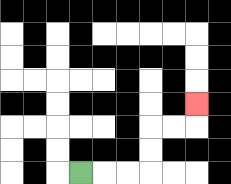{'start': '[3, 7]', 'end': '[8, 4]', 'path_directions': 'R,R,R,U,U,R,R,U', 'path_coordinates': '[[3, 7], [4, 7], [5, 7], [6, 7], [6, 6], [6, 5], [7, 5], [8, 5], [8, 4]]'}